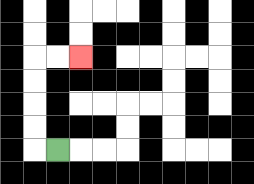{'start': '[2, 6]', 'end': '[3, 2]', 'path_directions': 'L,U,U,U,U,R,R', 'path_coordinates': '[[2, 6], [1, 6], [1, 5], [1, 4], [1, 3], [1, 2], [2, 2], [3, 2]]'}